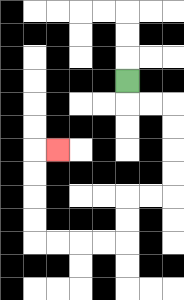{'start': '[5, 3]', 'end': '[2, 6]', 'path_directions': 'D,R,R,D,D,D,D,L,L,D,D,L,L,L,L,U,U,U,U,R', 'path_coordinates': '[[5, 3], [5, 4], [6, 4], [7, 4], [7, 5], [7, 6], [7, 7], [7, 8], [6, 8], [5, 8], [5, 9], [5, 10], [4, 10], [3, 10], [2, 10], [1, 10], [1, 9], [1, 8], [1, 7], [1, 6], [2, 6]]'}